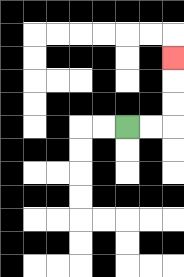{'start': '[5, 5]', 'end': '[7, 2]', 'path_directions': 'R,R,U,U,U', 'path_coordinates': '[[5, 5], [6, 5], [7, 5], [7, 4], [7, 3], [7, 2]]'}